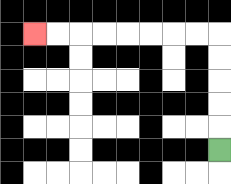{'start': '[9, 6]', 'end': '[1, 1]', 'path_directions': 'U,U,U,U,U,L,L,L,L,L,L,L,L', 'path_coordinates': '[[9, 6], [9, 5], [9, 4], [9, 3], [9, 2], [9, 1], [8, 1], [7, 1], [6, 1], [5, 1], [4, 1], [3, 1], [2, 1], [1, 1]]'}